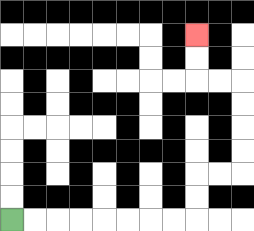{'start': '[0, 9]', 'end': '[8, 1]', 'path_directions': 'R,R,R,R,R,R,R,R,U,U,R,R,U,U,U,U,L,L,U,U', 'path_coordinates': '[[0, 9], [1, 9], [2, 9], [3, 9], [4, 9], [5, 9], [6, 9], [7, 9], [8, 9], [8, 8], [8, 7], [9, 7], [10, 7], [10, 6], [10, 5], [10, 4], [10, 3], [9, 3], [8, 3], [8, 2], [8, 1]]'}